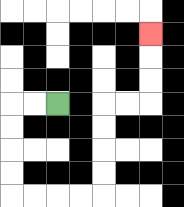{'start': '[2, 4]', 'end': '[6, 1]', 'path_directions': 'L,L,D,D,D,D,R,R,R,R,U,U,U,U,R,R,U,U,U', 'path_coordinates': '[[2, 4], [1, 4], [0, 4], [0, 5], [0, 6], [0, 7], [0, 8], [1, 8], [2, 8], [3, 8], [4, 8], [4, 7], [4, 6], [4, 5], [4, 4], [5, 4], [6, 4], [6, 3], [6, 2], [6, 1]]'}